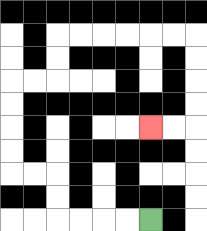{'start': '[6, 9]', 'end': '[6, 5]', 'path_directions': 'L,L,L,L,U,U,L,L,U,U,U,U,R,R,U,U,R,R,R,R,R,R,D,D,D,D,L,L', 'path_coordinates': '[[6, 9], [5, 9], [4, 9], [3, 9], [2, 9], [2, 8], [2, 7], [1, 7], [0, 7], [0, 6], [0, 5], [0, 4], [0, 3], [1, 3], [2, 3], [2, 2], [2, 1], [3, 1], [4, 1], [5, 1], [6, 1], [7, 1], [8, 1], [8, 2], [8, 3], [8, 4], [8, 5], [7, 5], [6, 5]]'}